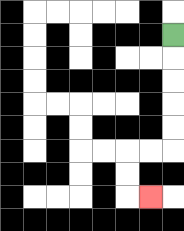{'start': '[7, 1]', 'end': '[6, 8]', 'path_directions': 'D,D,D,D,D,L,L,D,D,R', 'path_coordinates': '[[7, 1], [7, 2], [7, 3], [7, 4], [7, 5], [7, 6], [6, 6], [5, 6], [5, 7], [5, 8], [6, 8]]'}